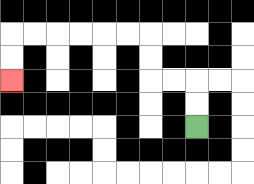{'start': '[8, 5]', 'end': '[0, 3]', 'path_directions': 'U,U,L,L,U,U,L,L,L,L,L,L,D,D', 'path_coordinates': '[[8, 5], [8, 4], [8, 3], [7, 3], [6, 3], [6, 2], [6, 1], [5, 1], [4, 1], [3, 1], [2, 1], [1, 1], [0, 1], [0, 2], [0, 3]]'}